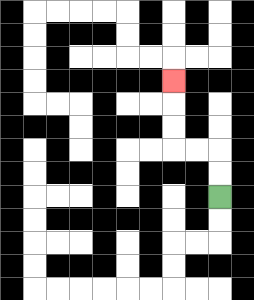{'start': '[9, 8]', 'end': '[7, 3]', 'path_directions': 'U,U,L,L,U,U,U', 'path_coordinates': '[[9, 8], [9, 7], [9, 6], [8, 6], [7, 6], [7, 5], [7, 4], [7, 3]]'}